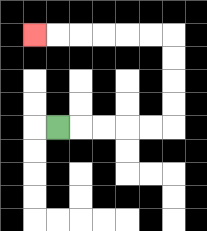{'start': '[2, 5]', 'end': '[1, 1]', 'path_directions': 'R,R,R,R,R,U,U,U,U,L,L,L,L,L,L', 'path_coordinates': '[[2, 5], [3, 5], [4, 5], [5, 5], [6, 5], [7, 5], [7, 4], [7, 3], [7, 2], [7, 1], [6, 1], [5, 1], [4, 1], [3, 1], [2, 1], [1, 1]]'}